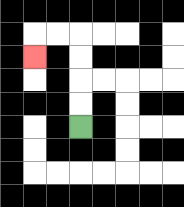{'start': '[3, 5]', 'end': '[1, 2]', 'path_directions': 'U,U,U,U,L,L,D', 'path_coordinates': '[[3, 5], [3, 4], [3, 3], [3, 2], [3, 1], [2, 1], [1, 1], [1, 2]]'}